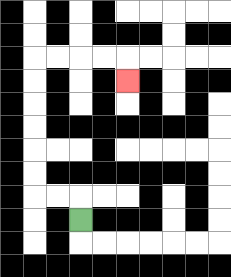{'start': '[3, 9]', 'end': '[5, 3]', 'path_directions': 'U,L,L,U,U,U,U,U,U,R,R,R,R,D', 'path_coordinates': '[[3, 9], [3, 8], [2, 8], [1, 8], [1, 7], [1, 6], [1, 5], [1, 4], [1, 3], [1, 2], [2, 2], [3, 2], [4, 2], [5, 2], [5, 3]]'}